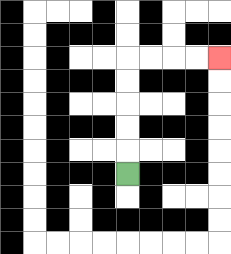{'start': '[5, 7]', 'end': '[9, 2]', 'path_directions': 'U,U,U,U,U,R,R,R,R', 'path_coordinates': '[[5, 7], [5, 6], [5, 5], [5, 4], [5, 3], [5, 2], [6, 2], [7, 2], [8, 2], [9, 2]]'}